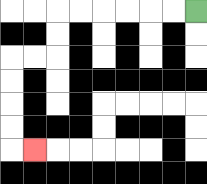{'start': '[8, 0]', 'end': '[1, 6]', 'path_directions': 'L,L,L,L,L,L,D,D,L,L,D,D,D,D,R', 'path_coordinates': '[[8, 0], [7, 0], [6, 0], [5, 0], [4, 0], [3, 0], [2, 0], [2, 1], [2, 2], [1, 2], [0, 2], [0, 3], [0, 4], [0, 5], [0, 6], [1, 6]]'}